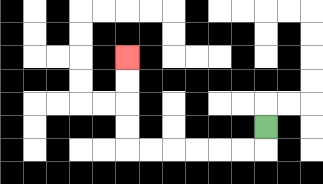{'start': '[11, 5]', 'end': '[5, 2]', 'path_directions': 'D,L,L,L,L,L,L,U,U,U,U', 'path_coordinates': '[[11, 5], [11, 6], [10, 6], [9, 6], [8, 6], [7, 6], [6, 6], [5, 6], [5, 5], [5, 4], [5, 3], [5, 2]]'}